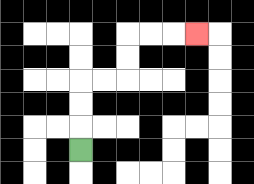{'start': '[3, 6]', 'end': '[8, 1]', 'path_directions': 'U,U,U,R,R,U,U,R,R,R', 'path_coordinates': '[[3, 6], [3, 5], [3, 4], [3, 3], [4, 3], [5, 3], [5, 2], [5, 1], [6, 1], [7, 1], [8, 1]]'}